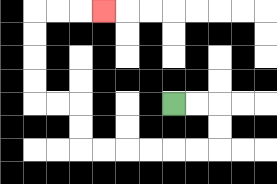{'start': '[7, 4]', 'end': '[4, 0]', 'path_directions': 'R,R,D,D,L,L,L,L,L,L,U,U,L,L,U,U,U,U,R,R,R', 'path_coordinates': '[[7, 4], [8, 4], [9, 4], [9, 5], [9, 6], [8, 6], [7, 6], [6, 6], [5, 6], [4, 6], [3, 6], [3, 5], [3, 4], [2, 4], [1, 4], [1, 3], [1, 2], [1, 1], [1, 0], [2, 0], [3, 0], [4, 0]]'}